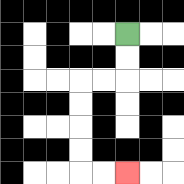{'start': '[5, 1]', 'end': '[5, 7]', 'path_directions': 'D,D,L,L,D,D,D,D,R,R', 'path_coordinates': '[[5, 1], [5, 2], [5, 3], [4, 3], [3, 3], [3, 4], [3, 5], [3, 6], [3, 7], [4, 7], [5, 7]]'}